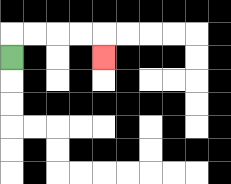{'start': '[0, 2]', 'end': '[4, 2]', 'path_directions': 'U,R,R,R,R,D', 'path_coordinates': '[[0, 2], [0, 1], [1, 1], [2, 1], [3, 1], [4, 1], [4, 2]]'}